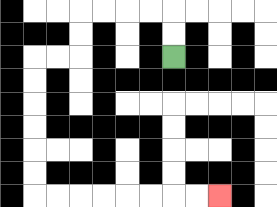{'start': '[7, 2]', 'end': '[9, 8]', 'path_directions': 'U,U,L,L,L,L,D,D,L,L,D,D,D,D,D,D,R,R,R,R,R,R,R,R', 'path_coordinates': '[[7, 2], [7, 1], [7, 0], [6, 0], [5, 0], [4, 0], [3, 0], [3, 1], [3, 2], [2, 2], [1, 2], [1, 3], [1, 4], [1, 5], [1, 6], [1, 7], [1, 8], [2, 8], [3, 8], [4, 8], [5, 8], [6, 8], [7, 8], [8, 8], [9, 8]]'}